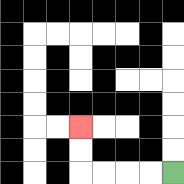{'start': '[7, 7]', 'end': '[3, 5]', 'path_directions': 'L,L,L,L,U,U', 'path_coordinates': '[[7, 7], [6, 7], [5, 7], [4, 7], [3, 7], [3, 6], [3, 5]]'}